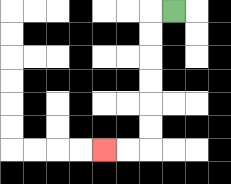{'start': '[7, 0]', 'end': '[4, 6]', 'path_directions': 'L,D,D,D,D,D,D,L,L', 'path_coordinates': '[[7, 0], [6, 0], [6, 1], [6, 2], [6, 3], [6, 4], [6, 5], [6, 6], [5, 6], [4, 6]]'}